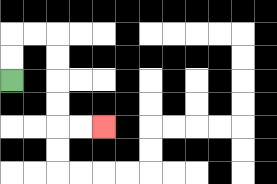{'start': '[0, 3]', 'end': '[4, 5]', 'path_directions': 'U,U,R,R,D,D,D,D,R,R', 'path_coordinates': '[[0, 3], [0, 2], [0, 1], [1, 1], [2, 1], [2, 2], [2, 3], [2, 4], [2, 5], [3, 5], [4, 5]]'}